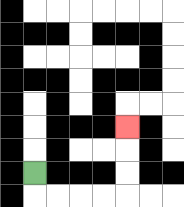{'start': '[1, 7]', 'end': '[5, 5]', 'path_directions': 'D,R,R,R,R,U,U,U', 'path_coordinates': '[[1, 7], [1, 8], [2, 8], [3, 8], [4, 8], [5, 8], [5, 7], [5, 6], [5, 5]]'}